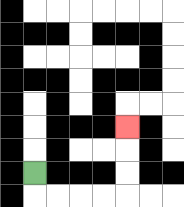{'start': '[1, 7]', 'end': '[5, 5]', 'path_directions': 'D,R,R,R,R,U,U,U', 'path_coordinates': '[[1, 7], [1, 8], [2, 8], [3, 8], [4, 8], [5, 8], [5, 7], [5, 6], [5, 5]]'}